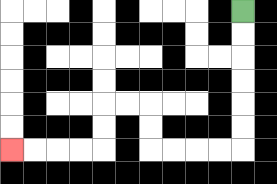{'start': '[10, 0]', 'end': '[0, 6]', 'path_directions': 'D,D,D,D,D,D,L,L,L,L,U,U,L,L,D,D,L,L,L,L', 'path_coordinates': '[[10, 0], [10, 1], [10, 2], [10, 3], [10, 4], [10, 5], [10, 6], [9, 6], [8, 6], [7, 6], [6, 6], [6, 5], [6, 4], [5, 4], [4, 4], [4, 5], [4, 6], [3, 6], [2, 6], [1, 6], [0, 6]]'}